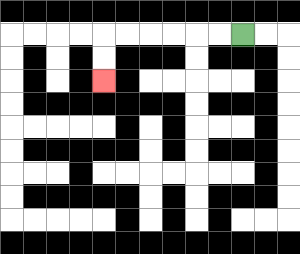{'start': '[10, 1]', 'end': '[4, 3]', 'path_directions': 'L,L,L,L,L,L,D,D', 'path_coordinates': '[[10, 1], [9, 1], [8, 1], [7, 1], [6, 1], [5, 1], [4, 1], [4, 2], [4, 3]]'}